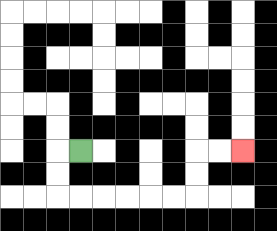{'start': '[3, 6]', 'end': '[10, 6]', 'path_directions': 'L,D,D,R,R,R,R,R,R,U,U,R,R', 'path_coordinates': '[[3, 6], [2, 6], [2, 7], [2, 8], [3, 8], [4, 8], [5, 8], [6, 8], [7, 8], [8, 8], [8, 7], [8, 6], [9, 6], [10, 6]]'}